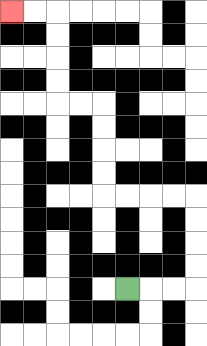{'start': '[5, 12]', 'end': '[0, 0]', 'path_directions': 'R,R,R,U,U,U,U,L,L,L,L,U,U,U,U,L,L,U,U,U,U,L,L', 'path_coordinates': '[[5, 12], [6, 12], [7, 12], [8, 12], [8, 11], [8, 10], [8, 9], [8, 8], [7, 8], [6, 8], [5, 8], [4, 8], [4, 7], [4, 6], [4, 5], [4, 4], [3, 4], [2, 4], [2, 3], [2, 2], [2, 1], [2, 0], [1, 0], [0, 0]]'}